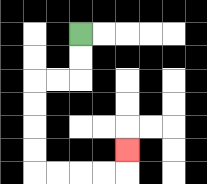{'start': '[3, 1]', 'end': '[5, 6]', 'path_directions': 'D,D,L,L,D,D,D,D,R,R,R,R,U', 'path_coordinates': '[[3, 1], [3, 2], [3, 3], [2, 3], [1, 3], [1, 4], [1, 5], [1, 6], [1, 7], [2, 7], [3, 7], [4, 7], [5, 7], [5, 6]]'}